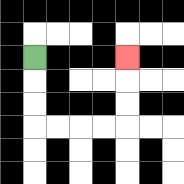{'start': '[1, 2]', 'end': '[5, 2]', 'path_directions': 'D,D,D,R,R,R,R,U,U,U', 'path_coordinates': '[[1, 2], [1, 3], [1, 4], [1, 5], [2, 5], [3, 5], [4, 5], [5, 5], [5, 4], [5, 3], [5, 2]]'}